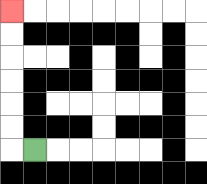{'start': '[1, 6]', 'end': '[0, 0]', 'path_directions': 'L,U,U,U,U,U,U', 'path_coordinates': '[[1, 6], [0, 6], [0, 5], [0, 4], [0, 3], [0, 2], [0, 1], [0, 0]]'}